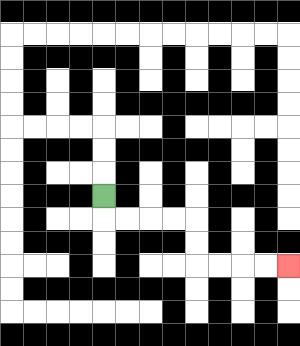{'start': '[4, 8]', 'end': '[12, 11]', 'path_directions': 'D,R,R,R,R,D,D,R,R,R,R', 'path_coordinates': '[[4, 8], [4, 9], [5, 9], [6, 9], [7, 9], [8, 9], [8, 10], [8, 11], [9, 11], [10, 11], [11, 11], [12, 11]]'}